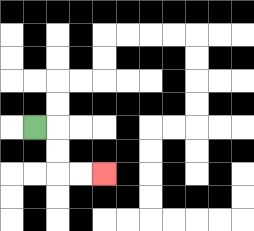{'start': '[1, 5]', 'end': '[4, 7]', 'path_directions': 'R,D,D,R,R', 'path_coordinates': '[[1, 5], [2, 5], [2, 6], [2, 7], [3, 7], [4, 7]]'}